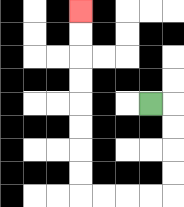{'start': '[6, 4]', 'end': '[3, 0]', 'path_directions': 'R,D,D,D,D,L,L,L,L,U,U,U,U,U,U,U,U', 'path_coordinates': '[[6, 4], [7, 4], [7, 5], [7, 6], [7, 7], [7, 8], [6, 8], [5, 8], [4, 8], [3, 8], [3, 7], [3, 6], [3, 5], [3, 4], [3, 3], [3, 2], [3, 1], [3, 0]]'}